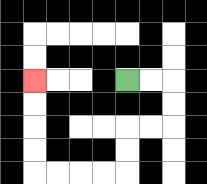{'start': '[5, 3]', 'end': '[1, 3]', 'path_directions': 'R,R,D,D,L,L,D,D,L,L,L,L,U,U,U,U', 'path_coordinates': '[[5, 3], [6, 3], [7, 3], [7, 4], [7, 5], [6, 5], [5, 5], [5, 6], [5, 7], [4, 7], [3, 7], [2, 7], [1, 7], [1, 6], [1, 5], [1, 4], [1, 3]]'}